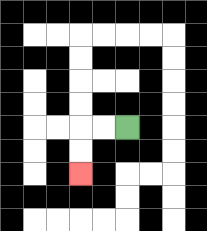{'start': '[5, 5]', 'end': '[3, 7]', 'path_directions': 'L,L,D,D', 'path_coordinates': '[[5, 5], [4, 5], [3, 5], [3, 6], [3, 7]]'}